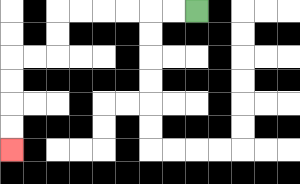{'start': '[8, 0]', 'end': '[0, 6]', 'path_directions': 'L,L,L,L,L,L,D,D,L,L,D,D,D,D', 'path_coordinates': '[[8, 0], [7, 0], [6, 0], [5, 0], [4, 0], [3, 0], [2, 0], [2, 1], [2, 2], [1, 2], [0, 2], [0, 3], [0, 4], [0, 5], [0, 6]]'}